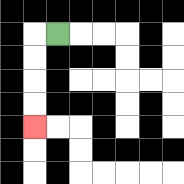{'start': '[2, 1]', 'end': '[1, 5]', 'path_directions': 'L,D,D,D,D', 'path_coordinates': '[[2, 1], [1, 1], [1, 2], [1, 3], [1, 4], [1, 5]]'}